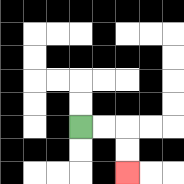{'start': '[3, 5]', 'end': '[5, 7]', 'path_directions': 'R,R,D,D', 'path_coordinates': '[[3, 5], [4, 5], [5, 5], [5, 6], [5, 7]]'}